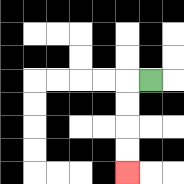{'start': '[6, 3]', 'end': '[5, 7]', 'path_directions': 'L,D,D,D,D', 'path_coordinates': '[[6, 3], [5, 3], [5, 4], [5, 5], [5, 6], [5, 7]]'}